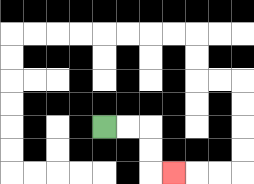{'start': '[4, 5]', 'end': '[7, 7]', 'path_directions': 'R,R,D,D,R', 'path_coordinates': '[[4, 5], [5, 5], [6, 5], [6, 6], [6, 7], [7, 7]]'}